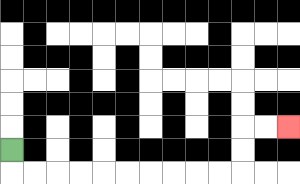{'start': '[0, 6]', 'end': '[12, 5]', 'path_directions': 'D,R,R,R,R,R,R,R,R,R,R,U,U,R,R', 'path_coordinates': '[[0, 6], [0, 7], [1, 7], [2, 7], [3, 7], [4, 7], [5, 7], [6, 7], [7, 7], [8, 7], [9, 7], [10, 7], [10, 6], [10, 5], [11, 5], [12, 5]]'}